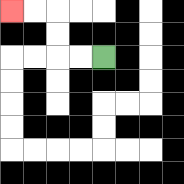{'start': '[4, 2]', 'end': '[0, 0]', 'path_directions': 'L,L,U,U,L,L', 'path_coordinates': '[[4, 2], [3, 2], [2, 2], [2, 1], [2, 0], [1, 0], [0, 0]]'}